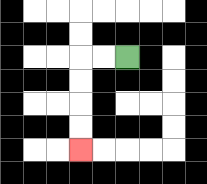{'start': '[5, 2]', 'end': '[3, 6]', 'path_directions': 'L,L,D,D,D,D', 'path_coordinates': '[[5, 2], [4, 2], [3, 2], [3, 3], [3, 4], [3, 5], [3, 6]]'}